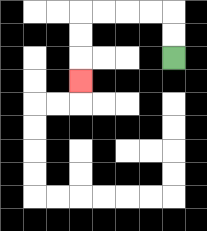{'start': '[7, 2]', 'end': '[3, 3]', 'path_directions': 'U,U,L,L,L,L,D,D,D', 'path_coordinates': '[[7, 2], [7, 1], [7, 0], [6, 0], [5, 0], [4, 0], [3, 0], [3, 1], [3, 2], [3, 3]]'}